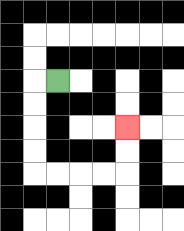{'start': '[2, 3]', 'end': '[5, 5]', 'path_directions': 'L,D,D,D,D,R,R,R,R,U,U', 'path_coordinates': '[[2, 3], [1, 3], [1, 4], [1, 5], [1, 6], [1, 7], [2, 7], [3, 7], [4, 7], [5, 7], [5, 6], [5, 5]]'}